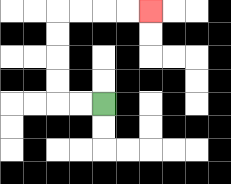{'start': '[4, 4]', 'end': '[6, 0]', 'path_directions': 'L,L,U,U,U,U,R,R,R,R', 'path_coordinates': '[[4, 4], [3, 4], [2, 4], [2, 3], [2, 2], [2, 1], [2, 0], [3, 0], [4, 0], [5, 0], [6, 0]]'}